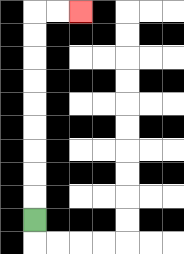{'start': '[1, 9]', 'end': '[3, 0]', 'path_directions': 'U,U,U,U,U,U,U,U,U,R,R', 'path_coordinates': '[[1, 9], [1, 8], [1, 7], [1, 6], [1, 5], [1, 4], [1, 3], [1, 2], [1, 1], [1, 0], [2, 0], [3, 0]]'}